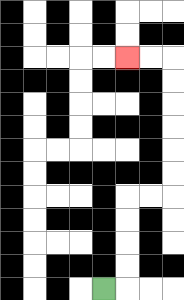{'start': '[4, 12]', 'end': '[5, 2]', 'path_directions': 'R,U,U,U,U,R,R,U,U,U,U,U,U,L,L', 'path_coordinates': '[[4, 12], [5, 12], [5, 11], [5, 10], [5, 9], [5, 8], [6, 8], [7, 8], [7, 7], [7, 6], [7, 5], [7, 4], [7, 3], [7, 2], [6, 2], [5, 2]]'}